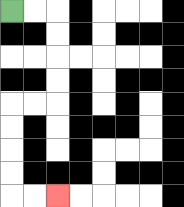{'start': '[0, 0]', 'end': '[2, 8]', 'path_directions': 'R,R,D,D,D,D,L,L,D,D,D,D,R,R', 'path_coordinates': '[[0, 0], [1, 0], [2, 0], [2, 1], [2, 2], [2, 3], [2, 4], [1, 4], [0, 4], [0, 5], [0, 6], [0, 7], [0, 8], [1, 8], [2, 8]]'}